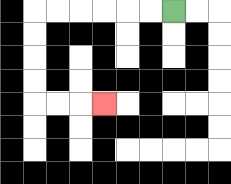{'start': '[7, 0]', 'end': '[4, 4]', 'path_directions': 'L,L,L,L,L,L,D,D,D,D,R,R,R', 'path_coordinates': '[[7, 0], [6, 0], [5, 0], [4, 0], [3, 0], [2, 0], [1, 0], [1, 1], [1, 2], [1, 3], [1, 4], [2, 4], [3, 4], [4, 4]]'}